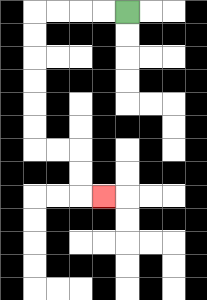{'start': '[5, 0]', 'end': '[4, 8]', 'path_directions': 'L,L,L,L,D,D,D,D,D,D,R,R,D,D,R', 'path_coordinates': '[[5, 0], [4, 0], [3, 0], [2, 0], [1, 0], [1, 1], [1, 2], [1, 3], [1, 4], [1, 5], [1, 6], [2, 6], [3, 6], [3, 7], [3, 8], [4, 8]]'}